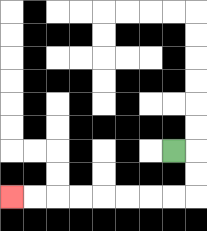{'start': '[7, 6]', 'end': '[0, 8]', 'path_directions': 'R,D,D,L,L,L,L,L,L,L,L', 'path_coordinates': '[[7, 6], [8, 6], [8, 7], [8, 8], [7, 8], [6, 8], [5, 8], [4, 8], [3, 8], [2, 8], [1, 8], [0, 8]]'}